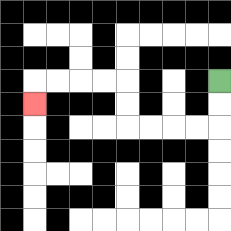{'start': '[9, 3]', 'end': '[1, 4]', 'path_directions': 'D,D,L,L,L,L,U,U,L,L,L,L,D', 'path_coordinates': '[[9, 3], [9, 4], [9, 5], [8, 5], [7, 5], [6, 5], [5, 5], [5, 4], [5, 3], [4, 3], [3, 3], [2, 3], [1, 3], [1, 4]]'}